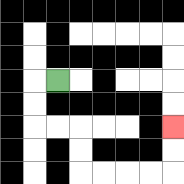{'start': '[2, 3]', 'end': '[7, 5]', 'path_directions': 'L,D,D,R,R,D,D,R,R,R,R,U,U', 'path_coordinates': '[[2, 3], [1, 3], [1, 4], [1, 5], [2, 5], [3, 5], [3, 6], [3, 7], [4, 7], [5, 7], [6, 7], [7, 7], [7, 6], [7, 5]]'}